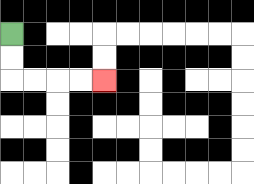{'start': '[0, 1]', 'end': '[4, 3]', 'path_directions': 'D,D,R,R,R,R', 'path_coordinates': '[[0, 1], [0, 2], [0, 3], [1, 3], [2, 3], [3, 3], [4, 3]]'}